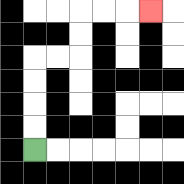{'start': '[1, 6]', 'end': '[6, 0]', 'path_directions': 'U,U,U,U,R,R,U,U,R,R,R', 'path_coordinates': '[[1, 6], [1, 5], [1, 4], [1, 3], [1, 2], [2, 2], [3, 2], [3, 1], [3, 0], [4, 0], [5, 0], [6, 0]]'}